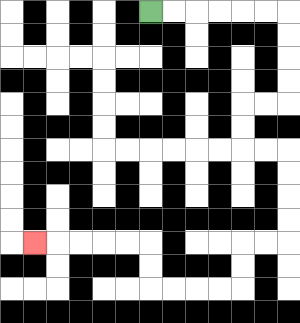{'start': '[6, 0]', 'end': '[1, 10]', 'path_directions': 'R,R,R,R,R,R,D,D,D,D,L,L,D,D,R,R,D,D,D,D,L,L,D,D,L,L,L,L,U,U,L,L,L,L,L', 'path_coordinates': '[[6, 0], [7, 0], [8, 0], [9, 0], [10, 0], [11, 0], [12, 0], [12, 1], [12, 2], [12, 3], [12, 4], [11, 4], [10, 4], [10, 5], [10, 6], [11, 6], [12, 6], [12, 7], [12, 8], [12, 9], [12, 10], [11, 10], [10, 10], [10, 11], [10, 12], [9, 12], [8, 12], [7, 12], [6, 12], [6, 11], [6, 10], [5, 10], [4, 10], [3, 10], [2, 10], [1, 10]]'}